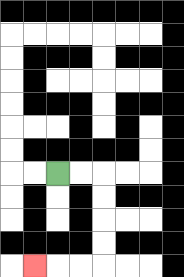{'start': '[2, 7]', 'end': '[1, 11]', 'path_directions': 'R,R,D,D,D,D,L,L,L', 'path_coordinates': '[[2, 7], [3, 7], [4, 7], [4, 8], [4, 9], [4, 10], [4, 11], [3, 11], [2, 11], [1, 11]]'}